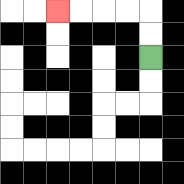{'start': '[6, 2]', 'end': '[2, 0]', 'path_directions': 'U,U,L,L,L,L', 'path_coordinates': '[[6, 2], [6, 1], [6, 0], [5, 0], [4, 0], [3, 0], [2, 0]]'}